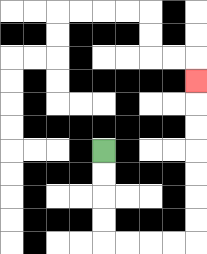{'start': '[4, 6]', 'end': '[8, 3]', 'path_directions': 'D,D,D,D,R,R,R,R,U,U,U,U,U,U,U', 'path_coordinates': '[[4, 6], [4, 7], [4, 8], [4, 9], [4, 10], [5, 10], [6, 10], [7, 10], [8, 10], [8, 9], [8, 8], [8, 7], [8, 6], [8, 5], [8, 4], [8, 3]]'}